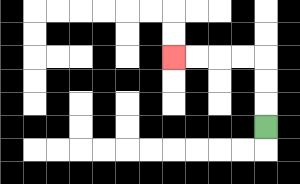{'start': '[11, 5]', 'end': '[7, 2]', 'path_directions': 'U,U,U,L,L,L,L', 'path_coordinates': '[[11, 5], [11, 4], [11, 3], [11, 2], [10, 2], [9, 2], [8, 2], [7, 2]]'}